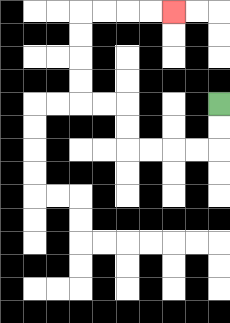{'start': '[9, 4]', 'end': '[7, 0]', 'path_directions': 'D,D,L,L,L,L,U,U,L,L,U,U,U,U,R,R,R,R', 'path_coordinates': '[[9, 4], [9, 5], [9, 6], [8, 6], [7, 6], [6, 6], [5, 6], [5, 5], [5, 4], [4, 4], [3, 4], [3, 3], [3, 2], [3, 1], [3, 0], [4, 0], [5, 0], [6, 0], [7, 0]]'}